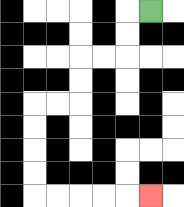{'start': '[6, 0]', 'end': '[6, 8]', 'path_directions': 'L,D,D,L,L,D,D,L,L,D,D,D,D,R,R,R,R,R', 'path_coordinates': '[[6, 0], [5, 0], [5, 1], [5, 2], [4, 2], [3, 2], [3, 3], [3, 4], [2, 4], [1, 4], [1, 5], [1, 6], [1, 7], [1, 8], [2, 8], [3, 8], [4, 8], [5, 8], [6, 8]]'}